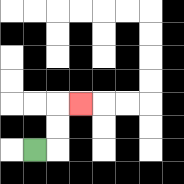{'start': '[1, 6]', 'end': '[3, 4]', 'path_directions': 'R,U,U,R', 'path_coordinates': '[[1, 6], [2, 6], [2, 5], [2, 4], [3, 4]]'}